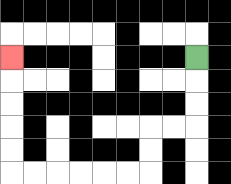{'start': '[8, 2]', 'end': '[0, 2]', 'path_directions': 'D,D,D,L,L,D,D,L,L,L,L,L,L,U,U,U,U,U', 'path_coordinates': '[[8, 2], [8, 3], [8, 4], [8, 5], [7, 5], [6, 5], [6, 6], [6, 7], [5, 7], [4, 7], [3, 7], [2, 7], [1, 7], [0, 7], [0, 6], [0, 5], [0, 4], [0, 3], [0, 2]]'}